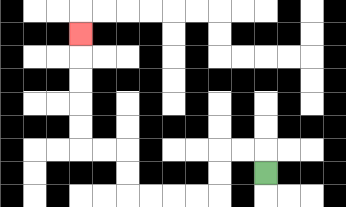{'start': '[11, 7]', 'end': '[3, 1]', 'path_directions': 'U,L,L,D,D,L,L,L,L,U,U,L,L,U,U,U,U,U', 'path_coordinates': '[[11, 7], [11, 6], [10, 6], [9, 6], [9, 7], [9, 8], [8, 8], [7, 8], [6, 8], [5, 8], [5, 7], [5, 6], [4, 6], [3, 6], [3, 5], [3, 4], [3, 3], [3, 2], [3, 1]]'}